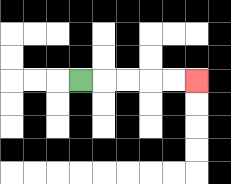{'start': '[3, 3]', 'end': '[8, 3]', 'path_directions': 'R,R,R,R,R', 'path_coordinates': '[[3, 3], [4, 3], [5, 3], [6, 3], [7, 3], [8, 3]]'}